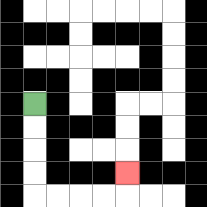{'start': '[1, 4]', 'end': '[5, 7]', 'path_directions': 'D,D,D,D,R,R,R,R,U', 'path_coordinates': '[[1, 4], [1, 5], [1, 6], [1, 7], [1, 8], [2, 8], [3, 8], [4, 8], [5, 8], [5, 7]]'}